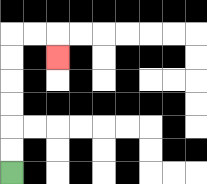{'start': '[0, 7]', 'end': '[2, 2]', 'path_directions': 'U,U,U,U,U,U,R,R,D', 'path_coordinates': '[[0, 7], [0, 6], [0, 5], [0, 4], [0, 3], [0, 2], [0, 1], [1, 1], [2, 1], [2, 2]]'}